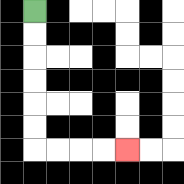{'start': '[1, 0]', 'end': '[5, 6]', 'path_directions': 'D,D,D,D,D,D,R,R,R,R', 'path_coordinates': '[[1, 0], [1, 1], [1, 2], [1, 3], [1, 4], [1, 5], [1, 6], [2, 6], [3, 6], [4, 6], [5, 6]]'}